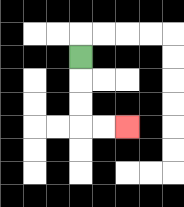{'start': '[3, 2]', 'end': '[5, 5]', 'path_directions': 'D,D,D,R,R', 'path_coordinates': '[[3, 2], [3, 3], [3, 4], [3, 5], [4, 5], [5, 5]]'}